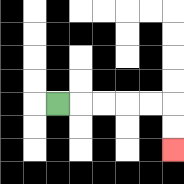{'start': '[2, 4]', 'end': '[7, 6]', 'path_directions': 'R,R,R,R,R,D,D', 'path_coordinates': '[[2, 4], [3, 4], [4, 4], [5, 4], [6, 4], [7, 4], [7, 5], [7, 6]]'}